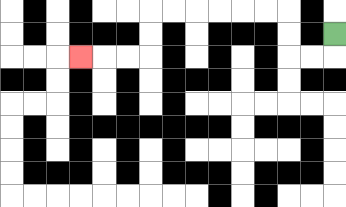{'start': '[14, 1]', 'end': '[3, 2]', 'path_directions': 'D,L,L,U,U,L,L,L,L,L,L,D,D,L,L,L', 'path_coordinates': '[[14, 1], [14, 2], [13, 2], [12, 2], [12, 1], [12, 0], [11, 0], [10, 0], [9, 0], [8, 0], [7, 0], [6, 0], [6, 1], [6, 2], [5, 2], [4, 2], [3, 2]]'}